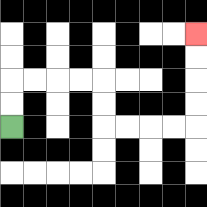{'start': '[0, 5]', 'end': '[8, 1]', 'path_directions': 'U,U,R,R,R,R,D,D,R,R,R,R,U,U,U,U', 'path_coordinates': '[[0, 5], [0, 4], [0, 3], [1, 3], [2, 3], [3, 3], [4, 3], [4, 4], [4, 5], [5, 5], [6, 5], [7, 5], [8, 5], [8, 4], [8, 3], [8, 2], [8, 1]]'}